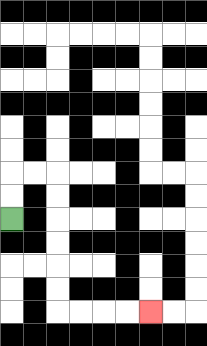{'start': '[0, 9]', 'end': '[6, 13]', 'path_directions': 'U,U,R,R,D,D,D,D,D,D,R,R,R,R', 'path_coordinates': '[[0, 9], [0, 8], [0, 7], [1, 7], [2, 7], [2, 8], [2, 9], [2, 10], [2, 11], [2, 12], [2, 13], [3, 13], [4, 13], [5, 13], [6, 13]]'}